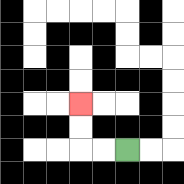{'start': '[5, 6]', 'end': '[3, 4]', 'path_directions': 'L,L,U,U', 'path_coordinates': '[[5, 6], [4, 6], [3, 6], [3, 5], [3, 4]]'}